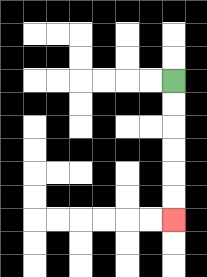{'start': '[7, 3]', 'end': '[7, 9]', 'path_directions': 'D,D,D,D,D,D', 'path_coordinates': '[[7, 3], [7, 4], [7, 5], [7, 6], [7, 7], [7, 8], [7, 9]]'}